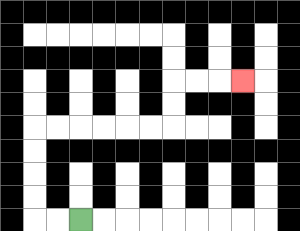{'start': '[3, 9]', 'end': '[10, 3]', 'path_directions': 'L,L,U,U,U,U,R,R,R,R,R,R,U,U,R,R,R', 'path_coordinates': '[[3, 9], [2, 9], [1, 9], [1, 8], [1, 7], [1, 6], [1, 5], [2, 5], [3, 5], [4, 5], [5, 5], [6, 5], [7, 5], [7, 4], [7, 3], [8, 3], [9, 3], [10, 3]]'}